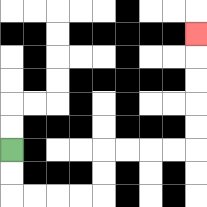{'start': '[0, 6]', 'end': '[8, 1]', 'path_directions': 'D,D,R,R,R,R,U,U,R,R,R,R,U,U,U,U,U', 'path_coordinates': '[[0, 6], [0, 7], [0, 8], [1, 8], [2, 8], [3, 8], [4, 8], [4, 7], [4, 6], [5, 6], [6, 6], [7, 6], [8, 6], [8, 5], [8, 4], [8, 3], [8, 2], [8, 1]]'}